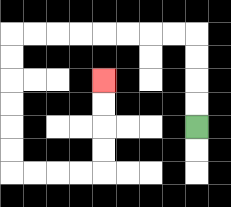{'start': '[8, 5]', 'end': '[4, 3]', 'path_directions': 'U,U,U,U,L,L,L,L,L,L,L,L,D,D,D,D,D,D,R,R,R,R,U,U,U,U', 'path_coordinates': '[[8, 5], [8, 4], [8, 3], [8, 2], [8, 1], [7, 1], [6, 1], [5, 1], [4, 1], [3, 1], [2, 1], [1, 1], [0, 1], [0, 2], [0, 3], [0, 4], [0, 5], [0, 6], [0, 7], [1, 7], [2, 7], [3, 7], [4, 7], [4, 6], [4, 5], [4, 4], [4, 3]]'}